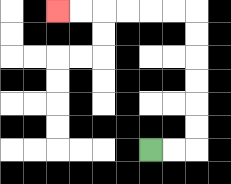{'start': '[6, 6]', 'end': '[2, 0]', 'path_directions': 'R,R,U,U,U,U,U,U,L,L,L,L,L,L', 'path_coordinates': '[[6, 6], [7, 6], [8, 6], [8, 5], [8, 4], [8, 3], [8, 2], [8, 1], [8, 0], [7, 0], [6, 0], [5, 0], [4, 0], [3, 0], [2, 0]]'}